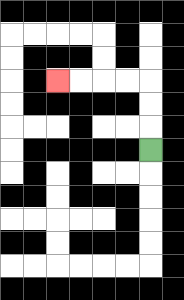{'start': '[6, 6]', 'end': '[2, 3]', 'path_directions': 'U,U,U,L,L,L,L', 'path_coordinates': '[[6, 6], [6, 5], [6, 4], [6, 3], [5, 3], [4, 3], [3, 3], [2, 3]]'}